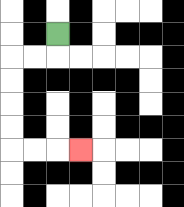{'start': '[2, 1]', 'end': '[3, 6]', 'path_directions': 'D,L,L,D,D,D,D,R,R,R', 'path_coordinates': '[[2, 1], [2, 2], [1, 2], [0, 2], [0, 3], [0, 4], [0, 5], [0, 6], [1, 6], [2, 6], [3, 6]]'}